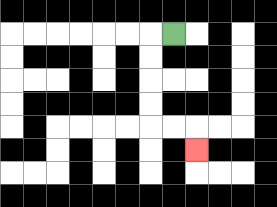{'start': '[7, 1]', 'end': '[8, 6]', 'path_directions': 'L,D,D,D,D,R,R,D', 'path_coordinates': '[[7, 1], [6, 1], [6, 2], [6, 3], [6, 4], [6, 5], [7, 5], [8, 5], [8, 6]]'}